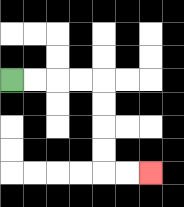{'start': '[0, 3]', 'end': '[6, 7]', 'path_directions': 'R,R,R,R,D,D,D,D,R,R', 'path_coordinates': '[[0, 3], [1, 3], [2, 3], [3, 3], [4, 3], [4, 4], [4, 5], [4, 6], [4, 7], [5, 7], [6, 7]]'}